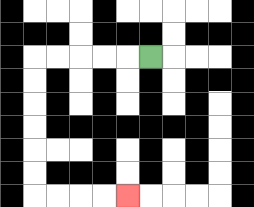{'start': '[6, 2]', 'end': '[5, 8]', 'path_directions': 'L,L,L,L,L,D,D,D,D,D,D,R,R,R,R', 'path_coordinates': '[[6, 2], [5, 2], [4, 2], [3, 2], [2, 2], [1, 2], [1, 3], [1, 4], [1, 5], [1, 6], [1, 7], [1, 8], [2, 8], [3, 8], [4, 8], [5, 8]]'}